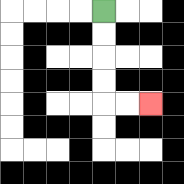{'start': '[4, 0]', 'end': '[6, 4]', 'path_directions': 'D,D,D,D,R,R', 'path_coordinates': '[[4, 0], [4, 1], [4, 2], [4, 3], [4, 4], [5, 4], [6, 4]]'}